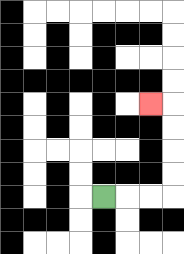{'start': '[4, 8]', 'end': '[6, 4]', 'path_directions': 'R,R,R,U,U,U,U,L', 'path_coordinates': '[[4, 8], [5, 8], [6, 8], [7, 8], [7, 7], [7, 6], [7, 5], [7, 4], [6, 4]]'}